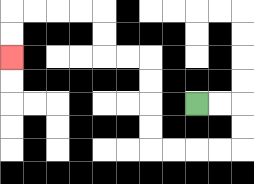{'start': '[8, 4]', 'end': '[0, 2]', 'path_directions': 'R,R,D,D,L,L,L,L,U,U,U,U,L,L,U,U,L,L,L,L,D,D', 'path_coordinates': '[[8, 4], [9, 4], [10, 4], [10, 5], [10, 6], [9, 6], [8, 6], [7, 6], [6, 6], [6, 5], [6, 4], [6, 3], [6, 2], [5, 2], [4, 2], [4, 1], [4, 0], [3, 0], [2, 0], [1, 0], [0, 0], [0, 1], [0, 2]]'}